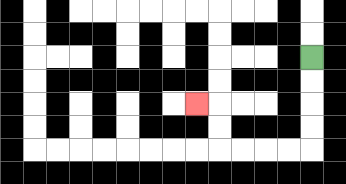{'start': '[13, 2]', 'end': '[8, 4]', 'path_directions': 'D,D,D,D,L,L,L,L,U,U,L', 'path_coordinates': '[[13, 2], [13, 3], [13, 4], [13, 5], [13, 6], [12, 6], [11, 6], [10, 6], [9, 6], [9, 5], [9, 4], [8, 4]]'}